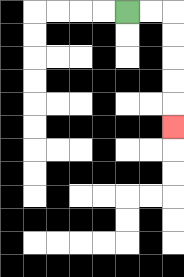{'start': '[5, 0]', 'end': '[7, 5]', 'path_directions': 'R,R,D,D,D,D,D', 'path_coordinates': '[[5, 0], [6, 0], [7, 0], [7, 1], [7, 2], [7, 3], [7, 4], [7, 5]]'}